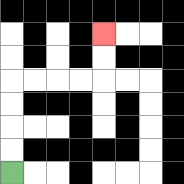{'start': '[0, 7]', 'end': '[4, 1]', 'path_directions': 'U,U,U,U,R,R,R,R,U,U', 'path_coordinates': '[[0, 7], [0, 6], [0, 5], [0, 4], [0, 3], [1, 3], [2, 3], [3, 3], [4, 3], [4, 2], [4, 1]]'}